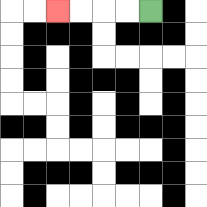{'start': '[6, 0]', 'end': '[2, 0]', 'path_directions': 'L,L,L,L', 'path_coordinates': '[[6, 0], [5, 0], [4, 0], [3, 0], [2, 0]]'}